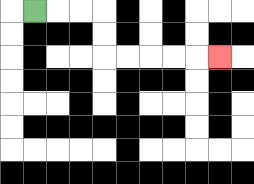{'start': '[1, 0]', 'end': '[9, 2]', 'path_directions': 'R,R,R,D,D,R,R,R,R,R', 'path_coordinates': '[[1, 0], [2, 0], [3, 0], [4, 0], [4, 1], [4, 2], [5, 2], [6, 2], [7, 2], [8, 2], [9, 2]]'}